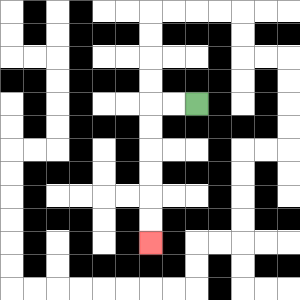{'start': '[8, 4]', 'end': '[6, 10]', 'path_directions': 'L,L,D,D,D,D,D,D', 'path_coordinates': '[[8, 4], [7, 4], [6, 4], [6, 5], [6, 6], [6, 7], [6, 8], [6, 9], [6, 10]]'}